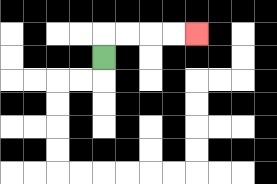{'start': '[4, 2]', 'end': '[8, 1]', 'path_directions': 'U,R,R,R,R', 'path_coordinates': '[[4, 2], [4, 1], [5, 1], [6, 1], [7, 1], [8, 1]]'}